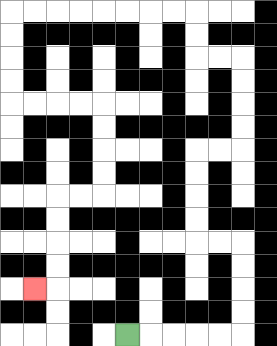{'start': '[5, 14]', 'end': '[1, 12]', 'path_directions': 'R,R,R,R,R,U,U,U,U,L,L,U,U,U,U,R,R,U,U,U,U,L,L,U,U,L,L,L,L,L,L,L,L,D,D,D,D,R,R,R,R,D,D,D,D,L,L,D,D,D,D,L', 'path_coordinates': '[[5, 14], [6, 14], [7, 14], [8, 14], [9, 14], [10, 14], [10, 13], [10, 12], [10, 11], [10, 10], [9, 10], [8, 10], [8, 9], [8, 8], [8, 7], [8, 6], [9, 6], [10, 6], [10, 5], [10, 4], [10, 3], [10, 2], [9, 2], [8, 2], [8, 1], [8, 0], [7, 0], [6, 0], [5, 0], [4, 0], [3, 0], [2, 0], [1, 0], [0, 0], [0, 1], [0, 2], [0, 3], [0, 4], [1, 4], [2, 4], [3, 4], [4, 4], [4, 5], [4, 6], [4, 7], [4, 8], [3, 8], [2, 8], [2, 9], [2, 10], [2, 11], [2, 12], [1, 12]]'}